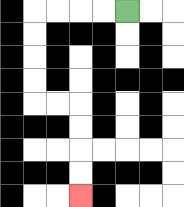{'start': '[5, 0]', 'end': '[3, 8]', 'path_directions': 'L,L,L,L,D,D,D,D,R,R,D,D,D,D', 'path_coordinates': '[[5, 0], [4, 0], [3, 0], [2, 0], [1, 0], [1, 1], [1, 2], [1, 3], [1, 4], [2, 4], [3, 4], [3, 5], [3, 6], [3, 7], [3, 8]]'}